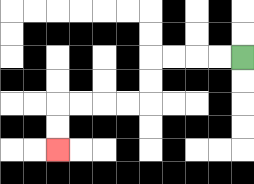{'start': '[10, 2]', 'end': '[2, 6]', 'path_directions': 'L,L,L,L,D,D,L,L,L,L,D,D', 'path_coordinates': '[[10, 2], [9, 2], [8, 2], [7, 2], [6, 2], [6, 3], [6, 4], [5, 4], [4, 4], [3, 4], [2, 4], [2, 5], [2, 6]]'}